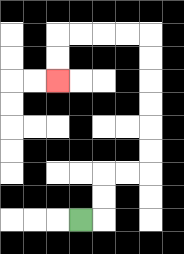{'start': '[3, 9]', 'end': '[2, 3]', 'path_directions': 'R,U,U,R,R,U,U,U,U,U,U,L,L,L,L,D,D', 'path_coordinates': '[[3, 9], [4, 9], [4, 8], [4, 7], [5, 7], [6, 7], [6, 6], [6, 5], [6, 4], [6, 3], [6, 2], [6, 1], [5, 1], [4, 1], [3, 1], [2, 1], [2, 2], [2, 3]]'}